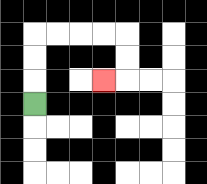{'start': '[1, 4]', 'end': '[4, 3]', 'path_directions': 'U,U,U,R,R,R,R,D,D,L', 'path_coordinates': '[[1, 4], [1, 3], [1, 2], [1, 1], [2, 1], [3, 1], [4, 1], [5, 1], [5, 2], [5, 3], [4, 3]]'}